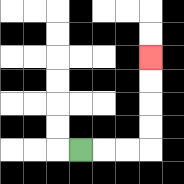{'start': '[3, 6]', 'end': '[6, 2]', 'path_directions': 'R,R,R,U,U,U,U', 'path_coordinates': '[[3, 6], [4, 6], [5, 6], [6, 6], [6, 5], [6, 4], [6, 3], [6, 2]]'}